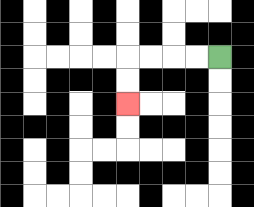{'start': '[9, 2]', 'end': '[5, 4]', 'path_directions': 'L,L,L,L,D,D', 'path_coordinates': '[[9, 2], [8, 2], [7, 2], [6, 2], [5, 2], [5, 3], [5, 4]]'}